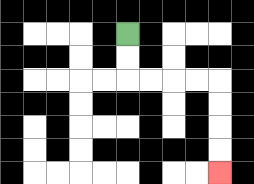{'start': '[5, 1]', 'end': '[9, 7]', 'path_directions': 'D,D,R,R,R,R,D,D,D,D', 'path_coordinates': '[[5, 1], [5, 2], [5, 3], [6, 3], [7, 3], [8, 3], [9, 3], [9, 4], [9, 5], [9, 6], [9, 7]]'}